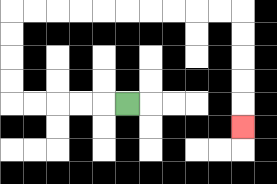{'start': '[5, 4]', 'end': '[10, 5]', 'path_directions': 'L,L,L,L,L,U,U,U,U,R,R,R,R,R,R,R,R,R,R,D,D,D,D,D', 'path_coordinates': '[[5, 4], [4, 4], [3, 4], [2, 4], [1, 4], [0, 4], [0, 3], [0, 2], [0, 1], [0, 0], [1, 0], [2, 0], [3, 0], [4, 0], [5, 0], [6, 0], [7, 0], [8, 0], [9, 0], [10, 0], [10, 1], [10, 2], [10, 3], [10, 4], [10, 5]]'}